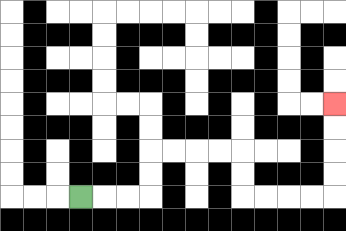{'start': '[3, 8]', 'end': '[14, 4]', 'path_directions': 'R,R,R,U,U,R,R,R,R,D,D,R,R,R,R,U,U,U,U', 'path_coordinates': '[[3, 8], [4, 8], [5, 8], [6, 8], [6, 7], [6, 6], [7, 6], [8, 6], [9, 6], [10, 6], [10, 7], [10, 8], [11, 8], [12, 8], [13, 8], [14, 8], [14, 7], [14, 6], [14, 5], [14, 4]]'}